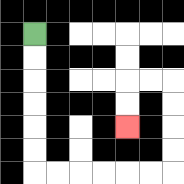{'start': '[1, 1]', 'end': '[5, 5]', 'path_directions': 'D,D,D,D,D,D,R,R,R,R,R,R,U,U,U,U,L,L,D,D', 'path_coordinates': '[[1, 1], [1, 2], [1, 3], [1, 4], [1, 5], [1, 6], [1, 7], [2, 7], [3, 7], [4, 7], [5, 7], [6, 7], [7, 7], [7, 6], [7, 5], [7, 4], [7, 3], [6, 3], [5, 3], [5, 4], [5, 5]]'}